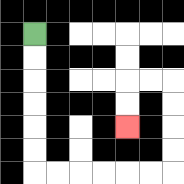{'start': '[1, 1]', 'end': '[5, 5]', 'path_directions': 'D,D,D,D,D,D,R,R,R,R,R,R,U,U,U,U,L,L,D,D', 'path_coordinates': '[[1, 1], [1, 2], [1, 3], [1, 4], [1, 5], [1, 6], [1, 7], [2, 7], [3, 7], [4, 7], [5, 7], [6, 7], [7, 7], [7, 6], [7, 5], [7, 4], [7, 3], [6, 3], [5, 3], [5, 4], [5, 5]]'}